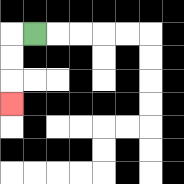{'start': '[1, 1]', 'end': '[0, 4]', 'path_directions': 'L,D,D,D', 'path_coordinates': '[[1, 1], [0, 1], [0, 2], [0, 3], [0, 4]]'}